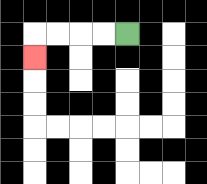{'start': '[5, 1]', 'end': '[1, 2]', 'path_directions': 'L,L,L,L,D', 'path_coordinates': '[[5, 1], [4, 1], [3, 1], [2, 1], [1, 1], [1, 2]]'}